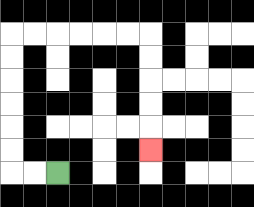{'start': '[2, 7]', 'end': '[6, 6]', 'path_directions': 'L,L,U,U,U,U,U,U,R,R,R,R,R,R,D,D,D,D,D', 'path_coordinates': '[[2, 7], [1, 7], [0, 7], [0, 6], [0, 5], [0, 4], [0, 3], [0, 2], [0, 1], [1, 1], [2, 1], [3, 1], [4, 1], [5, 1], [6, 1], [6, 2], [6, 3], [6, 4], [6, 5], [6, 6]]'}